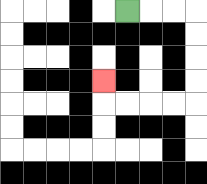{'start': '[5, 0]', 'end': '[4, 3]', 'path_directions': 'R,R,R,D,D,D,D,L,L,L,L,U', 'path_coordinates': '[[5, 0], [6, 0], [7, 0], [8, 0], [8, 1], [8, 2], [8, 3], [8, 4], [7, 4], [6, 4], [5, 4], [4, 4], [4, 3]]'}